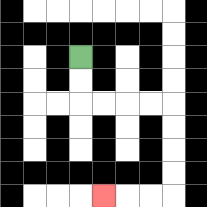{'start': '[3, 2]', 'end': '[4, 8]', 'path_directions': 'D,D,R,R,R,R,D,D,D,D,L,L,L', 'path_coordinates': '[[3, 2], [3, 3], [3, 4], [4, 4], [5, 4], [6, 4], [7, 4], [7, 5], [7, 6], [7, 7], [7, 8], [6, 8], [5, 8], [4, 8]]'}